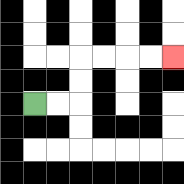{'start': '[1, 4]', 'end': '[7, 2]', 'path_directions': 'R,R,U,U,R,R,R,R', 'path_coordinates': '[[1, 4], [2, 4], [3, 4], [3, 3], [3, 2], [4, 2], [5, 2], [6, 2], [7, 2]]'}